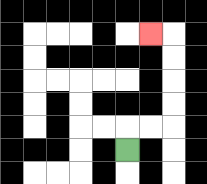{'start': '[5, 6]', 'end': '[6, 1]', 'path_directions': 'U,R,R,U,U,U,U,L', 'path_coordinates': '[[5, 6], [5, 5], [6, 5], [7, 5], [7, 4], [7, 3], [7, 2], [7, 1], [6, 1]]'}